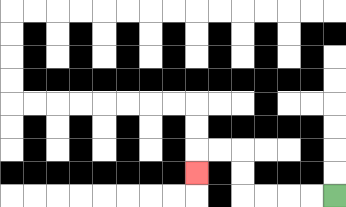{'start': '[14, 8]', 'end': '[8, 7]', 'path_directions': 'L,L,L,L,U,U,L,L,D', 'path_coordinates': '[[14, 8], [13, 8], [12, 8], [11, 8], [10, 8], [10, 7], [10, 6], [9, 6], [8, 6], [8, 7]]'}